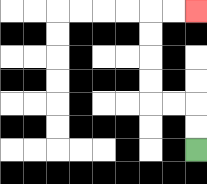{'start': '[8, 6]', 'end': '[8, 0]', 'path_directions': 'U,U,L,L,U,U,U,U,R,R', 'path_coordinates': '[[8, 6], [8, 5], [8, 4], [7, 4], [6, 4], [6, 3], [6, 2], [6, 1], [6, 0], [7, 0], [8, 0]]'}